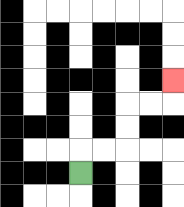{'start': '[3, 7]', 'end': '[7, 3]', 'path_directions': 'U,R,R,U,U,R,R,U', 'path_coordinates': '[[3, 7], [3, 6], [4, 6], [5, 6], [5, 5], [5, 4], [6, 4], [7, 4], [7, 3]]'}